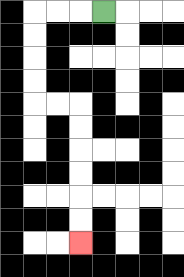{'start': '[4, 0]', 'end': '[3, 10]', 'path_directions': 'L,L,L,D,D,D,D,R,R,D,D,D,D,D,D', 'path_coordinates': '[[4, 0], [3, 0], [2, 0], [1, 0], [1, 1], [1, 2], [1, 3], [1, 4], [2, 4], [3, 4], [3, 5], [3, 6], [3, 7], [3, 8], [3, 9], [3, 10]]'}